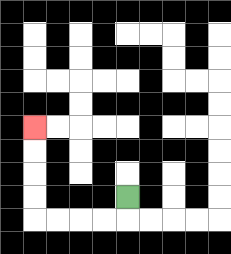{'start': '[5, 8]', 'end': '[1, 5]', 'path_directions': 'D,L,L,L,L,U,U,U,U', 'path_coordinates': '[[5, 8], [5, 9], [4, 9], [3, 9], [2, 9], [1, 9], [1, 8], [1, 7], [1, 6], [1, 5]]'}